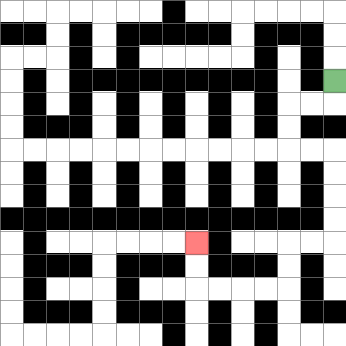{'start': '[14, 3]', 'end': '[8, 10]', 'path_directions': 'D,L,L,D,D,R,R,D,D,D,D,L,L,D,D,L,L,L,L,U,U', 'path_coordinates': '[[14, 3], [14, 4], [13, 4], [12, 4], [12, 5], [12, 6], [13, 6], [14, 6], [14, 7], [14, 8], [14, 9], [14, 10], [13, 10], [12, 10], [12, 11], [12, 12], [11, 12], [10, 12], [9, 12], [8, 12], [8, 11], [8, 10]]'}